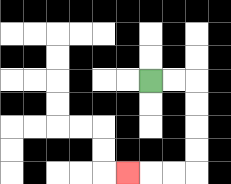{'start': '[6, 3]', 'end': '[5, 7]', 'path_directions': 'R,R,D,D,D,D,L,L,L', 'path_coordinates': '[[6, 3], [7, 3], [8, 3], [8, 4], [8, 5], [8, 6], [8, 7], [7, 7], [6, 7], [5, 7]]'}